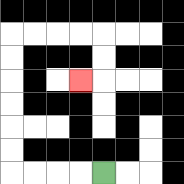{'start': '[4, 7]', 'end': '[3, 3]', 'path_directions': 'L,L,L,L,U,U,U,U,U,U,R,R,R,R,D,D,L', 'path_coordinates': '[[4, 7], [3, 7], [2, 7], [1, 7], [0, 7], [0, 6], [0, 5], [0, 4], [0, 3], [0, 2], [0, 1], [1, 1], [2, 1], [3, 1], [4, 1], [4, 2], [4, 3], [3, 3]]'}